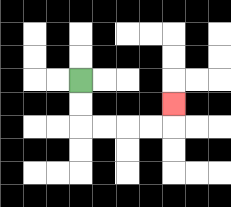{'start': '[3, 3]', 'end': '[7, 4]', 'path_directions': 'D,D,R,R,R,R,U', 'path_coordinates': '[[3, 3], [3, 4], [3, 5], [4, 5], [5, 5], [6, 5], [7, 5], [7, 4]]'}